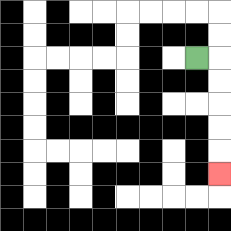{'start': '[8, 2]', 'end': '[9, 7]', 'path_directions': 'R,D,D,D,D,D', 'path_coordinates': '[[8, 2], [9, 2], [9, 3], [9, 4], [9, 5], [9, 6], [9, 7]]'}